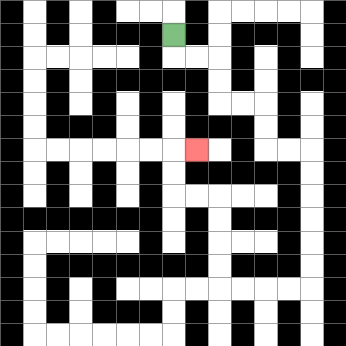{'start': '[7, 1]', 'end': '[8, 6]', 'path_directions': 'D,R,R,D,D,R,R,D,D,R,R,D,D,D,D,D,D,L,L,L,L,U,U,U,U,L,L,U,U,R', 'path_coordinates': '[[7, 1], [7, 2], [8, 2], [9, 2], [9, 3], [9, 4], [10, 4], [11, 4], [11, 5], [11, 6], [12, 6], [13, 6], [13, 7], [13, 8], [13, 9], [13, 10], [13, 11], [13, 12], [12, 12], [11, 12], [10, 12], [9, 12], [9, 11], [9, 10], [9, 9], [9, 8], [8, 8], [7, 8], [7, 7], [7, 6], [8, 6]]'}